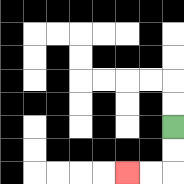{'start': '[7, 5]', 'end': '[5, 7]', 'path_directions': 'D,D,L,L', 'path_coordinates': '[[7, 5], [7, 6], [7, 7], [6, 7], [5, 7]]'}